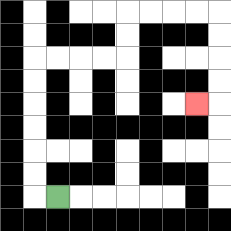{'start': '[2, 8]', 'end': '[8, 4]', 'path_directions': 'L,U,U,U,U,U,U,R,R,R,R,U,U,R,R,R,R,D,D,D,D,L', 'path_coordinates': '[[2, 8], [1, 8], [1, 7], [1, 6], [1, 5], [1, 4], [1, 3], [1, 2], [2, 2], [3, 2], [4, 2], [5, 2], [5, 1], [5, 0], [6, 0], [7, 0], [8, 0], [9, 0], [9, 1], [9, 2], [9, 3], [9, 4], [8, 4]]'}